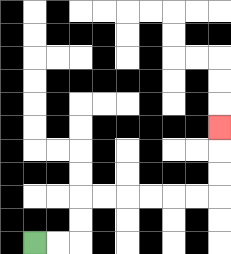{'start': '[1, 10]', 'end': '[9, 5]', 'path_directions': 'R,R,U,U,R,R,R,R,R,R,U,U,U', 'path_coordinates': '[[1, 10], [2, 10], [3, 10], [3, 9], [3, 8], [4, 8], [5, 8], [6, 8], [7, 8], [8, 8], [9, 8], [9, 7], [9, 6], [9, 5]]'}